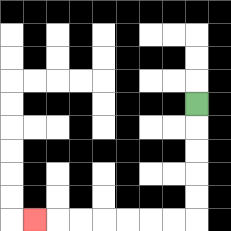{'start': '[8, 4]', 'end': '[1, 9]', 'path_directions': 'D,D,D,D,D,L,L,L,L,L,L,L', 'path_coordinates': '[[8, 4], [8, 5], [8, 6], [8, 7], [8, 8], [8, 9], [7, 9], [6, 9], [5, 9], [4, 9], [3, 9], [2, 9], [1, 9]]'}